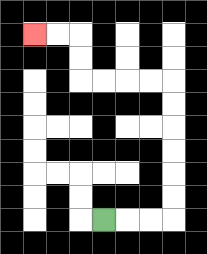{'start': '[4, 9]', 'end': '[1, 1]', 'path_directions': 'R,R,R,U,U,U,U,U,U,L,L,L,L,U,U,L,L', 'path_coordinates': '[[4, 9], [5, 9], [6, 9], [7, 9], [7, 8], [7, 7], [7, 6], [7, 5], [7, 4], [7, 3], [6, 3], [5, 3], [4, 3], [3, 3], [3, 2], [3, 1], [2, 1], [1, 1]]'}